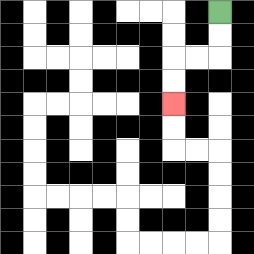{'start': '[9, 0]', 'end': '[7, 4]', 'path_directions': 'D,D,L,L,D,D', 'path_coordinates': '[[9, 0], [9, 1], [9, 2], [8, 2], [7, 2], [7, 3], [7, 4]]'}